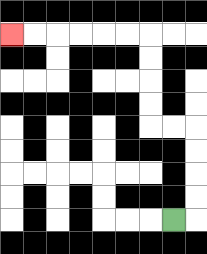{'start': '[7, 9]', 'end': '[0, 1]', 'path_directions': 'R,U,U,U,U,L,L,U,U,U,U,L,L,L,L,L,L', 'path_coordinates': '[[7, 9], [8, 9], [8, 8], [8, 7], [8, 6], [8, 5], [7, 5], [6, 5], [6, 4], [6, 3], [6, 2], [6, 1], [5, 1], [4, 1], [3, 1], [2, 1], [1, 1], [0, 1]]'}